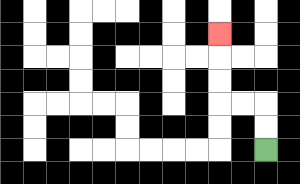{'start': '[11, 6]', 'end': '[9, 1]', 'path_directions': 'U,U,L,L,U,U,U', 'path_coordinates': '[[11, 6], [11, 5], [11, 4], [10, 4], [9, 4], [9, 3], [9, 2], [9, 1]]'}